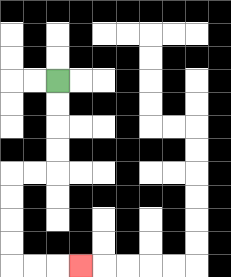{'start': '[2, 3]', 'end': '[3, 11]', 'path_directions': 'D,D,D,D,L,L,D,D,D,D,R,R,R', 'path_coordinates': '[[2, 3], [2, 4], [2, 5], [2, 6], [2, 7], [1, 7], [0, 7], [0, 8], [0, 9], [0, 10], [0, 11], [1, 11], [2, 11], [3, 11]]'}